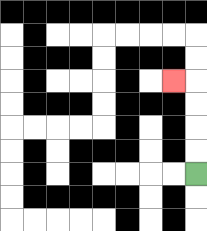{'start': '[8, 7]', 'end': '[7, 3]', 'path_directions': 'U,U,U,U,L', 'path_coordinates': '[[8, 7], [8, 6], [8, 5], [8, 4], [8, 3], [7, 3]]'}